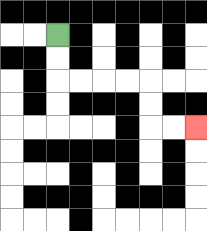{'start': '[2, 1]', 'end': '[8, 5]', 'path_directions': 'D,D,R,R,R,R,D,D,R,R', 'path_coordinates': '[[2, 1], [2, 2], [2, 3], [3, 3], [4, 3], [5, 3], [6, 3], [6, 4], [6, 5], [7, 5], [8, 5]]'}